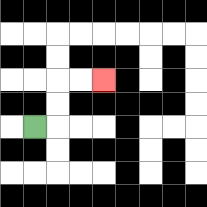{'start': '[1, 5]', 'end': '[4, 3]', 'path_directions': 'R,U,U,R,R', 'path_coordinates': '[[1, 5], [2, 5], [2, 4], [2, 3], [3, 3], [4, 3]]'}